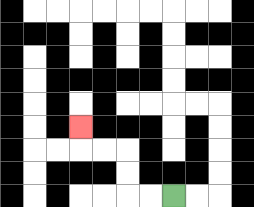{'start': '[7, 8]', 'end': '[3, 5]', 'path_directions': 'L,L,U,U,L,L,U', 'path_coordinates': '[[7, 8], [6, 8], [5, 8], [5, 7], [5, 6], [4, 6], [3, 6], [3, 5]]'}